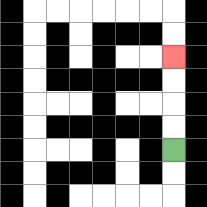{'start': '[7, 6]', 'end': '[7, 2]', 'path_directions': 'U,U,U,U', 'path_coordinates': '[[7, 6], [7, 5], [7, 4], [7, 3], [7, 2]]'}